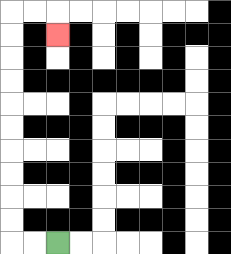{'start': '[2, 10]', 'end': '[2, 1]', 'path_directions': 'L,L,U,U,U,U,U,U,U,U,U,U,R,R,D', 'path_coordinates': '[[2, 10], [1, 10], [0, 10], [0, 9], [0, 8], [0, 7], [0, 6], [0, 5], [0, 4], [0, 3], [0, 2], [0, 1], [0, 0], [1, 0], [2, 0], [2, 1]]'}